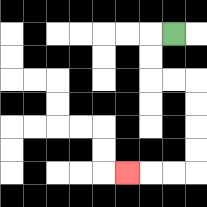{'start': '[7, 1]', 'end': '[5, 7]', 'path_directions': 'L,D,D,R,R,D,D,D,D,L,L,L', 'path_coordinates': '[[7, 1], [6, 1], [6, 2], [6, 3], [7, 3], [8, 3], [8, 4], [8, 5], [8, 6], [8, 7], [7, 7], [6, 7], [5, 7]]'}